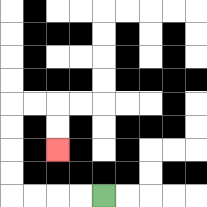{'start': '[4, 8]', 'end': '[2, 6]', 'path_directions': 'L,L,L,L,U,U,U,U,R,R,D,D', 'path_coordinates': '[[4, 8], [3, 8], [2, 8], [1, 8], [0, 8], [0, 7], [0, 6], [0, 5], [0, 4], [1, 4], [2, 4], [2, 5], [2, 6]]'}